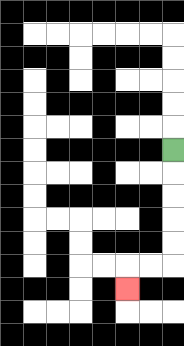{'start': '[7, 6]', 'end': '[5, 12]', 'path_directions': 'D,D,D,D,D,L,L,D', 'path_coordinates': '[[7, 6], [7, 7], [7, 8], [7, 9], [7, 10], [7, 11], [6, 11], [5, 11], [5, 12]]'}